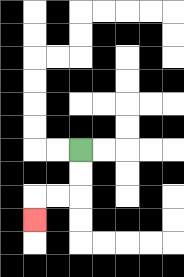{'start': '[3, 6]', 'end': '[1, 9]', 'path_directions': 'D,D,L,L,D', 'path_coordinates': '[[3, 6], [3, 7], [3, 8], [2, 8], [1, 8], [1, 9]]'}